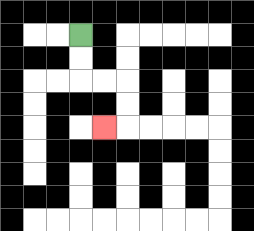{'start': '[3, 1]', 'end': '[4, 5]', 'path_directions': 'D,D,R,R,D,D,L', 'path_coordinates': '[[3, 1], [3, 2], [3, 3], [4, 3], [5, 3], [5, 4], [5, 5], [4, 5]]'}